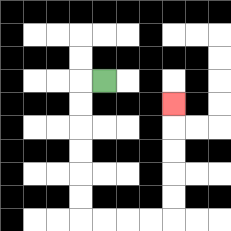{'start': '[4, 3]', 'end': '[7, 4]', 'path_directions': 'L,D,D,D,D,D,D,R,R,R,R,U,U,U,U,U', 'path_coordinates': '[[4, 3], [3, 3], [3, 4], [3, 5], [3, 6], [3, 7], [3, 8], [3, 9], [4, 9], [5, 9], [6, 9], [7, 9], [7, 8], [7, 7], [7, 6], [7, 5], [7, 4]]'}